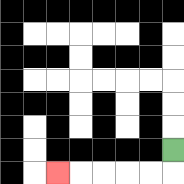{'start': '[7, 6]', 'end': '[2, 7]', 'path_directions': 'D,L,L,L,L,L', 'path_coordinates': '[[7, 6], [7, 7], [6, 7], [5, 7], [4, 7], [3, 7], [2, 7]]'}